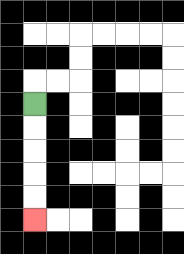{'start': '[1, 4]', 'end': '[1, 9]', 'path_directions': 'D,D,D,D,D', 'path_coordinates': '[[1, 4], [1, 5], [1, 6], [1, 7], [1, 8], [1, 9]]'}